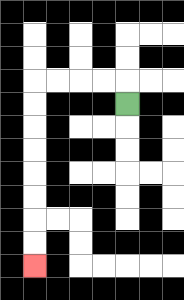{'start': '[5, 4]', 'end': '[1, 11]', 'path_directions': 'U,L,L,L,L,D,D,D,D,D,D,D,D', 'path_coordinates': '[[5, 4], [5, 3], [4, 3], [3, 3], [2, 3], [1, 3], [1, 4], [1, 5], [1, 6], [1, 7], [1, 8], [1, 9], [1, 10], [1, 11]]'}